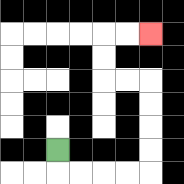{'start': '[2, 6]', 'end': '[6, 1]', 'path_directions': 'D,R,R,R,R,U,U,U,U,L,L,U,U,R,R', 'path_coordinates': '[[2, 6], [2, 7], [3, 7], [4, 7], [5, 7], [6, 7], [6, 6], [6, 5], [6, 4], [6, 3], [5, 3], [4, 3], [4, 2], [4, 1], [5, 1], [6, 1]]'}